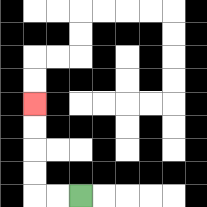{'start': '[3, 8]', 'end': '[1, 4]', 'path_directions': 'L,L,U,U,U,U', 'path_coordinates': '[[3, 8], [2, 8], [1, 8], [1, 7], [1, 6], [1, 5], [1, 4]]'}